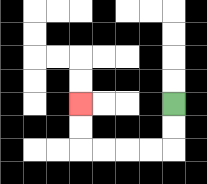{'start': '[7, 4]', 'end': '[3, 4]', 'path_directions': 'D,D,L,L,L,L,U,U', 'path_coordinates': '[[7, 4], [7, 5], [7, 6], [6, 6], [5, 6], [4, 6], [3, 6], [3, 5], [3, 4]]'}